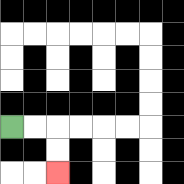{'start': '[0, 5]', 'end': '[2, 7]', 'path_directions': 'R,R,D,D', 'path_coordinates': '[[0, 5], [1, 5], [2, 5], [2, 6], [2, 7]]'}